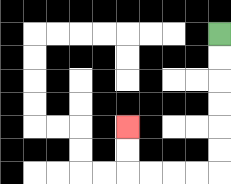{'start': '[9, 1]', 'end': '[5, 5]', 'path_directions': 'D,D,D,D,D,D,L,L,L,L,U,U', 'path_coordinates': '[[9, 1], [9, 2], [9, 3], [9, 4], [9, 5], [9, 6], [9, 7], [8, 7], [7, 7], [6, 7], [5, 7], [5, 6], [5, 5]]'}